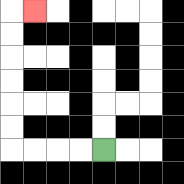{'start': '[4, 6]', 'end': '[1, 0]', 'path_directions': 'L,L,L,L,U,U,U,U,U,U,R', 'path_coordinates': '[[4, 6], [3, 6], [2, 6], [1, 6], [0, 6], [0, 5], [0, 4], [0, 3], [0, 2], [0, 1], [0, 0], [1, 0]]'}